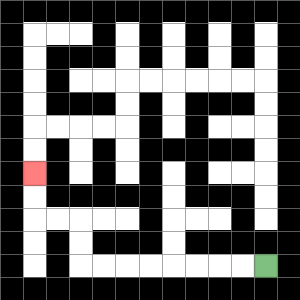{'start': '[11, 11]', 'end': '[1, 7]', 'path_directions': 'L,L,L,L,L,L,L,L,U,U,L,L,U,U', 'path_coordinates': '[[11, 11], [10, 11], [9, 11], [8, 11], [7, 11], [6, 11], [5, 11], [4, 11], [3, 11], [3, 10], [3, 9], [2, 9], [1, 9], [1, 8], [1, 7]]'}